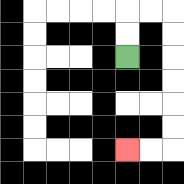{'start': '[5, 2]', 'end': '[5, 6]', 'path_directions': 'U,U,R,R,D,D,D,D,D,D,L,L', 'path_coordinates': '[[5, 2], [5, 1], [5, 0], [6, 0], [7, 0], [7, 1], [7, 2], [7, 3], [7, 4], [7, 5], [7, 6], [6, 6], [5, 6]]'}